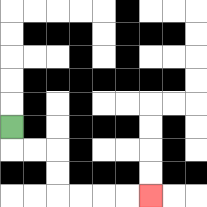{'start': '[0, 5]', 'end': '[6, 8]', 'path_directions': 'D,R,R,D,D,R,R,R,R', 'path_coordinates': '[[0, 5], [0, 6], [1, 6], [2, 6], [2, 7], [2, 8], [3, 8], [4, 8], [5, 8], [6, 8]]'}